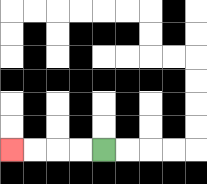{'start': '[4, 6]', 'end': '[0, 6]', 'path_directions': 'L,L,L,L', 'path_coordinates': '[[4, 6], [3, 6], [2, 6], [1, 6], [0, 6]]'}